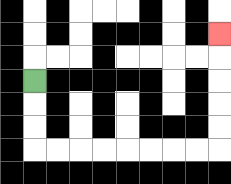{'start': '[1, 3]', 'end': '[9, 1]', 'path_directions': 'D,D,D,R,R,R,R,R,R,R,R,U,U,U,U,U', 'path_coordinates': '[[1, 3], [1, 4], [1, 5], [1, 6], [2, 6], [3, 6], [4, 6], [5, 6], [6, 6], [7, 6], [8, 6], [9, 6], [9, 5], [9, 4], [9, 3], [9, 2], [9, 1]]'}